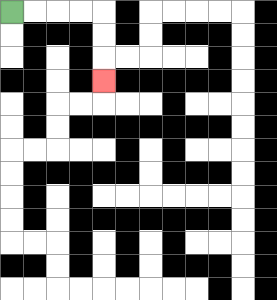{'start': '[0, 0]', 'end': '[4, 3]', 'path_directions': 'R,R,R,R,D,D,D', 'path_coordinates': '[[0, 0], [1, 0], [2, 0], [3, 0], [4, 0], [4, 1], [4, 2], [4, 3]]'}